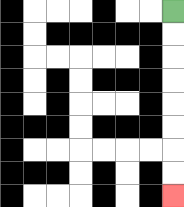{'start': '[7, 0]', 'end': '[7, 8]', 'path_directions': 'D,D,D,D,D,D,D,D', 'path_coordinates': '[[7, 0], [7, 1], [7, 2], [7, 3], [7, 4], [7, 5], [7, 6], [7, 7], [7, 8]]'}